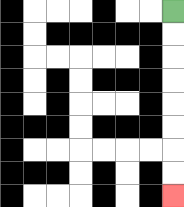{'start': '[7, 0]', 'end': '[7, 8]', 'path_directions': 'D,D,D,D,D,D,D,D', 'path_coordinates': '[[7, 0], [7, 1], [7, 2], [7, 3], [7, 4], [7, 5], [7, 6], [7, 7], [7, 8]]'}